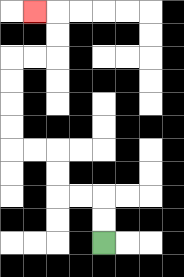{'start': '[4, 10]', 'end': '[1, 0]', 'path_directions': 'U,U,L,L,U,U,L,L,U,U,U,U,R,R,U,U,L', 'path_coordinates': '[[4, 10], [4, 9], [4, 8], [3, 8], [2, 8], [2, 7], [2, 6], [1, 6], [0, 6], [0, 5], [0, 4], [0, 3], [0, 2], [1, 2], [2, 2], [2, 1], [2, 0], [1, 0]]'}